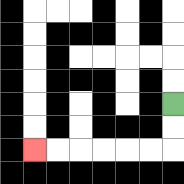{'start': '[7, 4]', 'end': '[1, 6]', 'path_directions': 'D,D,L,L,L,L,L,L', 'path_coordinates': '[[7, 4], [7, 5], [7, 6], [6, 6], [5, 6], [4, 6], [3, 6], [2, 6], [1, 6]]'}